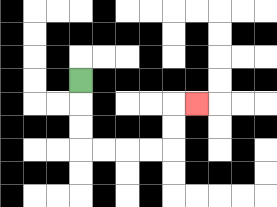{'start': '[3, 3]', 'end': '[8, 4]', 'path_directions': 'D,D,D,R,R,R,R,U,U,R', 'path_coordinates': '[[3, 3], [3, 4], [3, 5], [3, 6], [4, 6], [5, 6], [6, 6], [7, 6], [7, 5], [7, 4], [8, 4]]'}